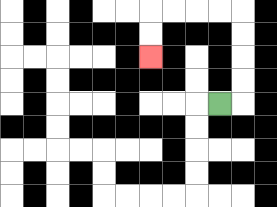{'start': '[9, 4]', 'end': '[6, 2]', 'path_directions': 'R,U,U,U,U,L,L,L,L,D,D', 'path_coordinates': '[[9, 4], [10, 4], [10, 3], [10, 2], [10, 1], [10, 0], [9, 0], [8, 0], [7, 0], [6, 0], [6, 1], [6, 2]]'}